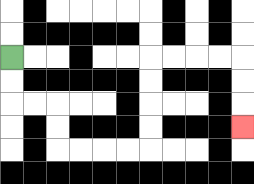{'start': '[0, 2]', 'end': '[10, 5]', 'path_directions': 'D,D,R,R,D,D,R,R,R,R,U,U,U,U,R,R,R,R,D,D,D', 'path_coordinates': '[[0, 2], [0, 3], [0, 4], [1, 4], [2, 4], [2, 5], [2, 6], [3, 6], [4, 6], [5, 6], [6, 6], [6, 5], [6, 4], [6, 3], [6, 2], [7, 2], [8, 2], [9, 2], [10, 2], [10, 3], [10, 4], [10, 5]]'}